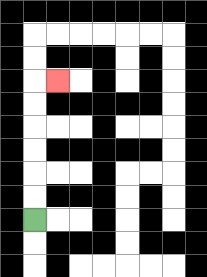{'start': '[1, 9]', 'end': '[2, 3]', 'path_directions': 'U,U,U,U,U,U,R', 'path_coordinates': '[[1, 9], [1, 8], [1, 7], [1, 6], [1, 5], [1, 4], [1, 3], [2, 3]]'}